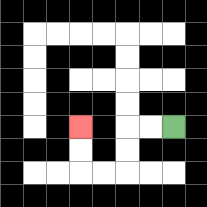{'start': '[7, 5]', 'end': '[3, 5]', 'path_directions': 'L,L,D,D,L,L,U,U', 'path_coordinates': '[[7, 5], [6, 5], [5, 5], [5, 6], [5, 7], [4, 7], [3, 7], [3, 6], [3, 5]]'}